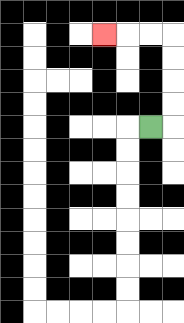{'start': '[6, 5]', 'end': '[4, 1]', 'path_directions': 'R,U,U,U,U,L,L,L', 'path_coordinates': '[[6, 5], [7, 5], [7, 4], [7, 3], [7, 2], [7, 1], [6, 1], [5, 1], [4, 1]]'}